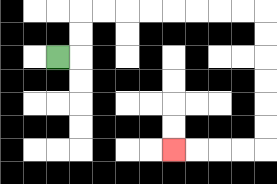{'start': '[2, 2]', 'end': '[7, 6]', 'path_directions': 'R,U,U,R,R,R,R,R,R,R,R,D,D,D,D,D,D,L,L,L,L', 'path_coordinates': '[[2, 2], [3, 2], [3, 1], [3, 0], [4, 0], [5, 0], [6, 0], [7, 0], [8, 0], [9, 0], [10, 0], [11, 0], [11, 1], [11, 2], [11, 3], [11, 4], [11, 5], [11, 6], [10, 6], [9, 6], [8, 6], [7, 6]]'}